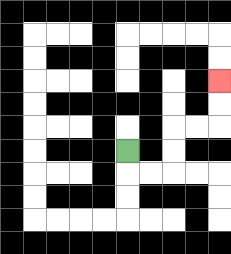{'start': '[5, 6]', 'end': '[9, 3]', 'path_directions': 'D,R,R,U,U,R,R,U,U', 'path_coordinates': '[[5, 6], [5, 7], [6, 7], [7, 7], [7, 6], [7, 5], [8, 5], [9, 5], [9, 4], [9, 3]]'}